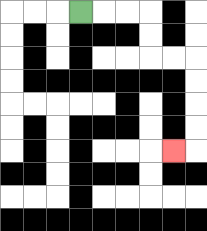{'start': '[3, 0]', 'end': '[7, 6]', 'path_directions': 'R,R,R,D,D,R,R,D,D,D,D,L', 'path_coordinates': '[[3, 0], [4, 0], [5, 0], [6, 0], [6, 1], [6, 2], [7, 2], [8, 2], [8, 3], [8, 4], [8, 5], [8, 6], [7, 6]]'}